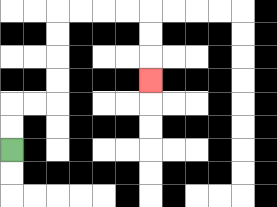{'start': '[0, 6]', 'end': '[6, 3]', 'path_directions': 'U,U,R,R,U,U,U,U,R,R,R,R,D,D,D', 'path_coordinates': '[[0, 6], [0, 5], [0, 4], [1, 4], [2, 4], [2, 3], [2, 2], [2, 1], [2, 0], [3, 0], [4, 0], [5, 0], [6, 0], [6, 1], [6, 2], [6, 3]]'}